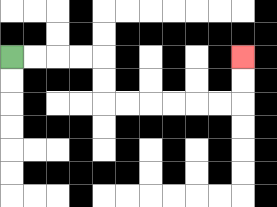{'start': '[0, 2]', 'end': '[10, 2]', 'path_directions': 'R,R,R,R,D,D,R,R,R,R,R,R,U,U', 'path_coordinates': '[[0, 2], [1, 2], [2, 2], [3, 2], [4, 2], [4, 3], [4, 4], [5, 4], [6, 4], [7, 4], [8, 4], [9, 4], [10, 4], [10, 3], [10, 2]]'}